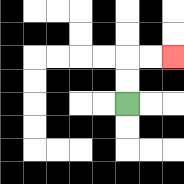{'start': '[5, 4]', 'end': '[7, 2]', 'path_directions': 'U,U,R,R', 'path_coordinates': '[[5, 4], [5, 3], [5, 2], [6, 2], [7, 2]]'}